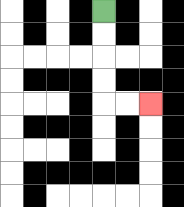{'start': '[4, 0]', 'end': '[6, 4]', 'path_directions': 'D,D,D,D,R,R', 'path_coordinates': '[[4, 0], [4, 1], [4, 2], [4, 3], [4, 4], [5, 4], [6, 4]]'}